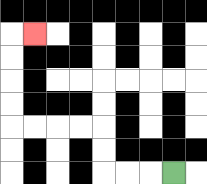{'start': '[7, 7]', 'end': '[1, 1]', 'path_directions': 'L,L,L,U,U,L,L,L,L,U,U,U,U,R', 'path_coordinates': '[[7, 7], [6, 7], [5, 7], [4, 7], [4, 6], [4, 5], [3, 5], [2, 5], [1, 5], [0, 5], [0, 4], [0, 3], [0, 2], [0, 1], [1, 1]]'}